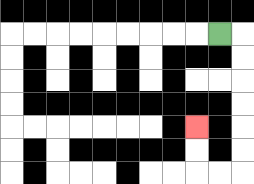{'start': '[9, 1]', 'end': '[8, 5]', 'path_directions': 'R,D,D,D,D,D,D,L,L,U,U', 'path_coordinates': '[[9, 1], [10, 1], [10, 2], [10, 3], [10, 4], [10, 5], [10, 6], [10, 7], [9, 7], [8, 7], [8, 6], [8, 5]]'}